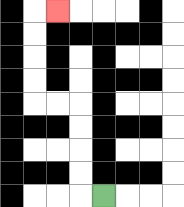{'start': '[4, 8]', 'end': '[2, 0]', 'path_directions': 'L,U,U,U,U,L,L,U,U,U,U,R', 'path_coordinates': '[[4, 8], [3, 8], [3, 7], [3, 6], [3, 5], [3, 4], [2, 4], [1, 4], [1, 3], [1, 2], [1, 1], [1, 0], [2, 0]]'}